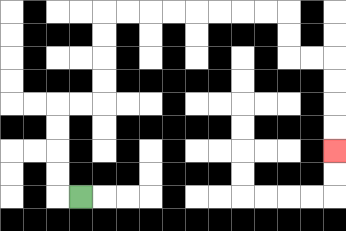{'start': '[3, 8]', 'end': '[14, 6]', 'path_directions': 'L,U,U,U,U,R,R,U,U,U,U,R,R,R,R,R,R,R,R,D,D,R,R,D,D,D,D', 'path_coordinates': '[[3, 8], [2, 8], [2, 7], [2, 6], [2, 5], [2, 4], [3, 4], [4, 4], [4, 3], [4, 2], [4, 1], [4, 0], [5, 0], [6, 0], [7, 0], [8, 0], [9, 0], [10, 0], [11, 0], [12, 0], [12, 1], [12, 2], [13, 2], [14, 2], [14, 3], [14, 4], [14, 5], [14, 6]]'}